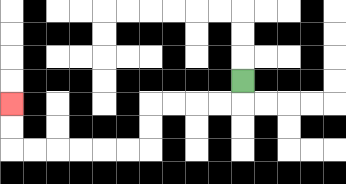{'start': '[10, 3]', 'end': '[0, 4]', 'path_directions': 'D,L,L,L,L,D,D,L,L,L,L,L,L,U,U', 'path_coordinates': '[[10, 3], [10, 4], [9, 4], [8, 4], [7, 4], [6, 4], [6, 5], [6, 6], [5, 6], [4, 6], [3, 6], [2, 6], [1, 6], [0, 6], [0, 5], [0, 4]]'}